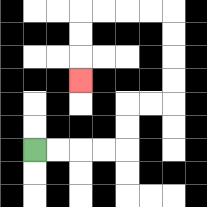{'start': '[1, 6]', 'end': '[3, 3]', 'path_directions': 'R,R,R,R,U,U,R,R,U,U,U,U,L,L,L,L,D,D,D', 'path_coordinates': '[[1, 6], [2, 6], [3, 6], [4, 6], [5, 6], [5, 5], [5, 4], [6, 4], [7, 4], [7, 3], [7, 2], [7, 1], [7, 0], [6, 0], [5, 0], [4, 0], [3, 0], [3, 1], [3, 2], [3, 3]]'}